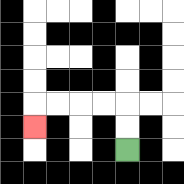{'start': '[5, 6]', 'end': '[1, 5]', 'path_directions': 'U,U,L,L,L,L,D', 'path_coordinates': '[[5, 6], [5, 5], [5, 4], [4, 4], [3, 4], [2, 4], [1, 4], [1, 5]]'}